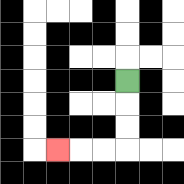{'start': '[5, 3]', 'end': '[2, 6]', 'path_directions': 'D,D,D,L,L,L', 'path_coordinates': '[[5, 3], [5, 4], [5, 5], [5, 6], [4, 6], [3, 6], [2, 6]]'}